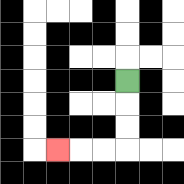{'start': '[5, 3]', 'end': '[2, 6]', 'path_directions': 'D,D,D,L,L,L', 'path_coordinates': '[[5, 3], [5, 4], [5, 5], [5, 6], [4, 6], [3, 6], [2, 6]]'}